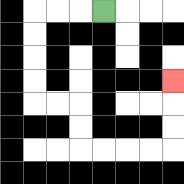{'start': '[4, 0]', 'end': '[7, 3]', 'path_directions': 'L,L,L,D,D,D,D,R,R,D,D,R,R,R,R,U,U,U', 'path_coordinates': '[[4, 0], [3, 0], [2, 0], [1, 0], [1, 1], [1, 2], [1, 3], [1, 4], [2, 4], [3, 4], [3, 5], [3, 6], [4, 6], [5, 6], [6, 6], [7, 6], [7, 5], [7, 4], [7, 3]]'}